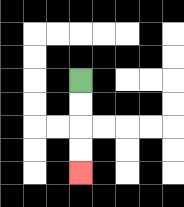{'start': '[3, 3]', 'end': '[3, 7]', 'path_directions': 'D,D,D,D', 'path_coordinates': '[[3, 3], [3, 4], [3, 5], [3, 6], [3, 7]]'}